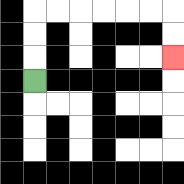{'start': '[1, 3]', 'end': '[7, 2]', 'path_directions': 'U,U,U,R,R,R,R,R,R,D,D', 'path_coordinates': '[[1, 3], [1, 2], [1, 1], [1, 0], [2, 0], [3, 0], [4, 0], [5, 0], [6, 0], [7, 0], [7, 1], [7, 2]]'}